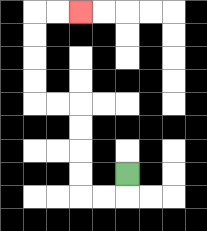{'start': '[5, 7]', 'end': '[3, 0]', 'path_directions': 'D,L,L,U,U,U,U,L,L,U,U,U,U,R,R', 'path_coordinates': '[[5, 7], [5, 8], [4, 8], [3, 8], [3, 7], [3, 6], [3, 5], [3, 4], [2, 4], [1, 4], [1, 3], [1, 2], [1, 1], [1, 0], [2, 0], [3, 0]]'}